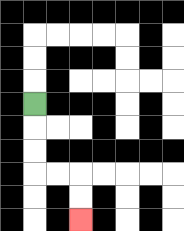{'start': '[1, 4]', 'end': '[3, 9]', 'path_directions': 'D,D,D,R,R,D,D', 'path_coordinates': '[[1, 4], [1, 5], [1, 6], [1, 7], [2, 7], [3, 7], [3, 8], [3, 9]]'}